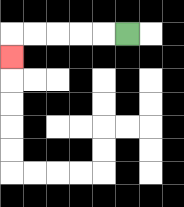{'start': '[5, 1]', 'end': '[0, 2]', 'path_directions': 'L,L,L,L,L,D', 'path_coordinates': '[[5, 1], [4, 1], [3, 1], [2, 1], [1, 1], [0, 1], [0, 2]]'}